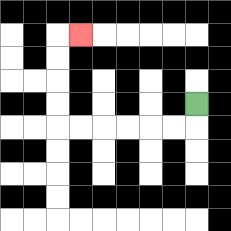{'start': '[8, 4]', 'end': '[3, 1]', 'path_directions': 'D,L,L,L,L,L,L,U,U,U,U,R', 'path_coordinates': '[[8, 4], [8, 5], [7, 5], [6, 5], [5, 5], [4, 5], [3, 5], [2, 5], [2, 4], [2, 3], [2, 2], [2, 1], [3, 1]]'}